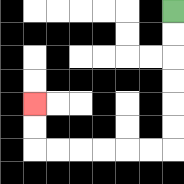{'start': '[7, 0]', 'end': '[1, 4]', 'path_directions': 'D,D,D,D,D,D,L,L,L,L,L,L,U,U', 'path_coordinates': '[[7, 0], [7, 1], [7, 2], [7, 3], [7, 4], [7, 5], [7, 6], [6, 6], [5, 6], [4, 6], [3, 6], [2, 6], [1, 6], [1, 5], [1, 4]]'}